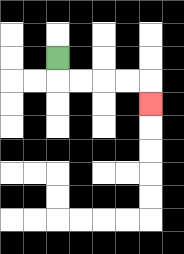{'start': '[2, 2]', 'end': '[6, 4]', 'path_directions': 'D,R,R,R,R,D', 'path_coordinates': '[[2, 2], [2, 3], [3, 3], [4, 3], [5, 3], [6, 3], [6, 4]]'}